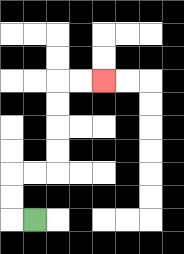{'start': '[1, 9]', 'end': '[4, 3]', 'path_directions': 'L,U,U,R,R,U,U,U,U,R,R', 'path_coordinates': '[[1, 9], [0, 9], [0, 8], [0, 7], [1, 7], [2, 7], [2, 6], [2, 5], [2, 4], [2, 3], [3, 3], [4, 3]]'}